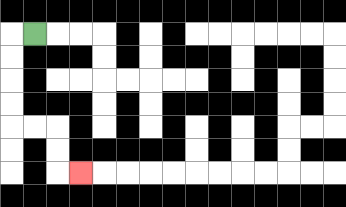{'start': '[1, 1]', 'end': '[3, 7]', 'path_directions': 'L,D,D,D,D,R,R,D,D,R', 'path_coordinates': '[[1, 1], [0, 1], [0, 2], [0, 3], [0, 4], [0, 5], [1, 5], [2, 5], [2, 6], [2, 7], [3, 7]]'}